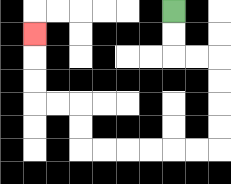{'start': '[7, 0]', 'end': '[1, 1]', 'path_directions': 'D,D,R,R,D,D,D,D,L,L,L,L,L,L,U,U,L,L,U,U,U', 'path_coordinates': '[[7, 0], [7, 1], [7, 2], [8, 2], [9, 2], [9, 3], [9, 4], [9, 5], [9, 6], [8, 6], [7, 6], [6, 6], [5, 6], [4, 6], [3, 6], [3, 5], [3, 4], [2, 4], [1, 4], [1, 3], [1, 2], [1, 1]]'}